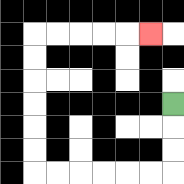{'start': '[7, 4]', 'end': '[6, 1]', 'path_directions': 'D,D,D,L,L,L,L,L,L,U,U,U,U,U,U,R,R,R,R,R', 'path_coordinates': '[[7, 4], [7, 5], [7, 6], [7, 7], [6, 7], [5, 7], [4, 7], [3, 7], [2, 7], [1, 7], [1, 6], [1, 5], [1, 4], [1, 3], [1, 2], [1, 1], [2, 1], [3, 1], [4, 1], [5, 1], [6, 1]]'}